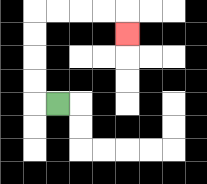{'start': '[2, 4]', 'end': '[5, 1]', 'path_directions': 'L,U,U,U,U,R,R,R,R,D', 'path_coordinates': '[[2, 4], [1, 4], [1, 3], [1, 2], [1, 1], [1, 0], [2, 0], [3, 0], [4, 0], [5, 0], [5, 1]]'}